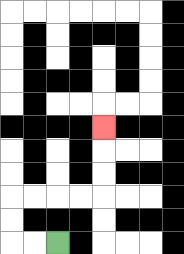{'start': '[2, 10]', 'end': '[4, 5]', 'path_directions': 'L,L,U,U,R,R,R,R,U,U,U', 'path_coordinates': '[[2, 10], [1, 10], [0, 10], [0, 9], [0, 8], [1, 8], [2, 8], [3, 8], [4, 8], [4, 7], [4, 6], [4, 5]]'}